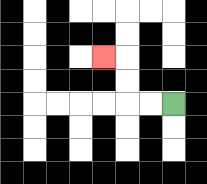{'start': '[7, 4]', 'end': '[4, 2]', 'path_directions': 'L,L,U,U,L', 'path_coordinates': '[[7, 4], [6, 4], [5, 4], [5, 3], [5, 2], [4, 2]]'}